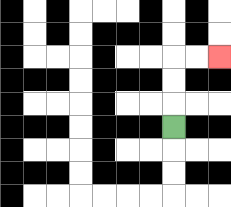{'start': '[7, 5]', 'end': '[9, 2]', 'path_directions': 'U,U,U,R,R', 'path_coordinates': '[[7, 5], [7, 4], [7, 3], [7, 2], [8, 2], [9, 2]]'}